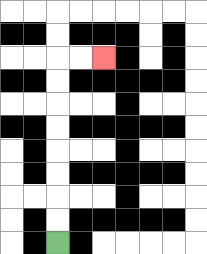{'start': '[2, 10]', 'end': '[4, 2]', 'path_directions': 'U,U,U,U,U,U,U,U,R,R', 'path_coordinates': '[[2, 10], [2, 9], [2, 8], [2, 7], [2, 6], [2, 5], [2, 4], [2, 3], [2, 2], [3, 2], [4, 2]]'}